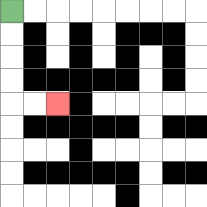{'start': '[0, 0]', 'end': '[2, 4]', 'path_directions': 'D,D,D,D,R,R', 'path_coordinates': '[[0, 0], [0, 1], [0, 2], [0, 3], [0, 4], [1, 4], [2, 4]]'}